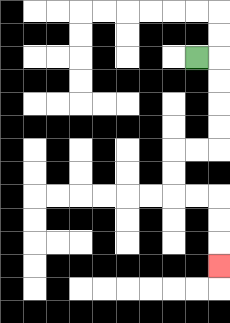{'start': '[8, 2]', 'end': '[9, 11]', 'path_directions': 'R,D,D,D,D,L,L,D,D,R,R,D,D,D', 'path_coordinates': '[[8, 2], [9, 2], [9, 3], [9, 4], [9, 5], [9, 6], [8, 6], [7, 6], [7, 7], [7, 8], [8, 8], [9, 8], [9, 9], [9, 10], [9, 11]]'}